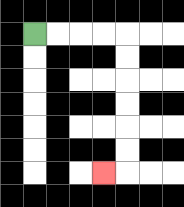{'start': '[1, 1]', 'end': '[4, 7]', 'path_directions': 'R,R,R,R,D,D,D,D,D,D,L', 'path_coordinates': '[[1, 1], [2, 1], [3, 1], [4, 1], [5, 1], [5, 2], [5, 3], [5, 4], [5, 5], [5, 6], [5, 7], [4, 7]]'}